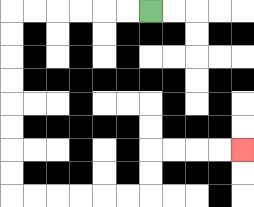{'start': '[6, 0]', 'end': '[10, 6]', 'path_directions': 'L,L,L,L,L,L,D,D,D,D,D,D,D,D,R,R,R,R,R,R,U,U,R,R,R,R', 'path_coordinates': '[[6, 0], [5, 0], [4, 0], [3, 0], [2, 0], [1, 0], [0, 0], [0, 1], [0, 2], [0, 3], [0, 4], [0, 5], [0, 6], [0, 7], [0, 8], [1, 8], [2, 8], [3, 8], [4, 8], [5, 8], [6, 8], [6, 7], [6, 6], [7, 6], [8, 6], [9, 6], [10, 6]]'}